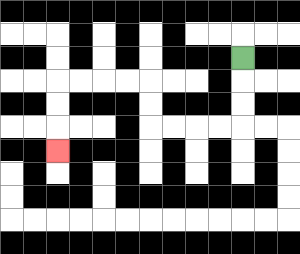{'start': '[10, 2]', 'end': '[2, 6]', 'path_directions': 'D,D,D,L,L,L,L,U,U,L,L,L,L,D,D,D', 'path_coordinates': '[[10, 2], [10, 3], [10, 4], [10, 5], [9, 5], [8, 5], [7, 5], [6, 5], [6, 4], [6, 3], [5, 3], [4, 3], [3, 3], [2, 3], [2, 4], [2, 5], [2, 6]]'}